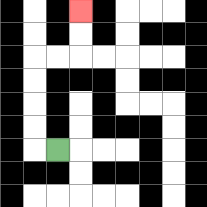{'start': '[2, 6]', 'end': '[3, 0]', 'path_directions': 'L,U,U,U,U,R,R,U,U', 'path_coordinates': '[[2, 6], [1, 6], [1, 5], [1, 4], [1, 3], [1, 2], [2, 2], [3, 2], [3, 1], [3, 0]]'}